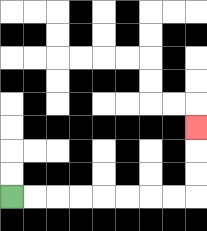{'start': '[0, 8]', 'end': '[8, 5]', 'path_directions': 'R,R,R,R,R,R,R,R,U,U,U', 'path_coordinates': '[[0, 8], [1, 8], [2, 8], [3, 8], [4, 8], [5, 8], [6, 8], [7, 8], [8, 8], [8, 7], [8, 6], [8, 5]]'}